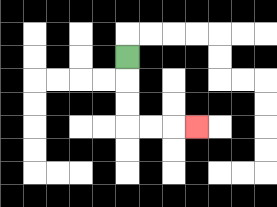{'start': '[5, 2]', 'end': '[8, 5]', 'path_directions': 'D,D,D,R,R,R', 'path_coordinates': '[[5, 2], [5, 3], [5, 4], [5, 5], [6, 5], [7, 5], [8, 5]]'}